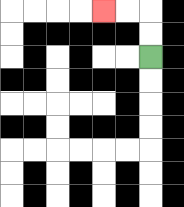{'start': '[6, 2]', 'end': '[4, 0]', 'path_directions': 'U,U,L,L', 'path_coordinates': '[[6, 2], [6, 1], [6, 0], [5, 0], [4, 0]]'}